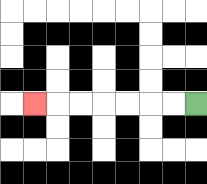{'start': '[8, 4]', 'end': '[1, 4]', 'path_directions': 'L,L,L,L,L,L,L', 'path_coordinates': '[[8, 4], [7, 4], [6, 4], [5, 4], [4, 4], [3, 4], [2, 4], [1, 4]]'}